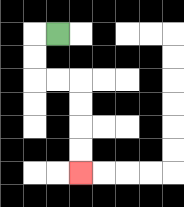{'start': '[2, 1]', 'end': '[3, 7]', 'path_directions': 'L,D,D,R,R,D,D,D,D', 'path_coordinates': '[[2, 1], [1, 1], [1, 2], [1, 3], [2, 3], [3, 3], [3, 4], [3, 5], [3, 6], [3, 7]]'}